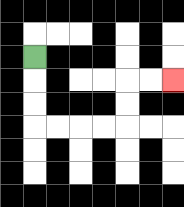{'start': '[1, 2]', 'end': '[7, 3]', 'path_directions': 'D,D,D,R,R,R,R,U,U,R,R', 'path_coordinates': '[[1, 2], [1, 3], [1, 4], [1, 5], [2, 5], [3, 5], [4, 5], [5, 5], [5, 4], [5, 3], [6, 3], [7, 3]]'}